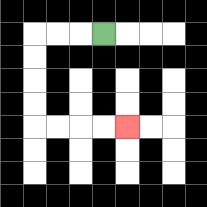{'start': '[4, 1]', 'end': '[5, 5]', 'path_directions': 'L,L,L,D,D,D,D,R,R,R,R', 'path_coordinates': '[[4, 1], [3, 1], [2, 1], [1, 1], [1, 2], [1, 3], [1, 4], [1, 5], [2, 5], [3, 5], [4, 5], [5, 5]]'}